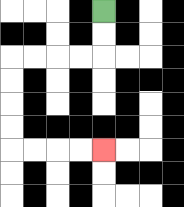{'start': '[4, 0]', 'end': '[4, 6]', 'path_directions': 'D,D,L,L,L,L,D,D,D,D,R,R,R,R', 'path_coordinates': '[[4, 0], [4, 1], [4, 2], [3, 2], [2, 2], [1, 2], [0, 2], [0, 3], [0, 4], [0, 5], [0, 6], [1, 6], [2, 6], [3, 6], [4, 6]]'}